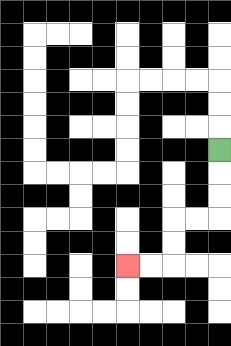{'start': '[9, 6]', 'end': '[5, 11]', 'path_directions': 'D,D,D,L,L,D,D,L,L', 'path_coordinates': '[[9, 6], [9, 7], [9, 8], [9, 9], [8, 9], [7, 9], [7, 10], [7, 11], [6, 11], [5, 11]]'}